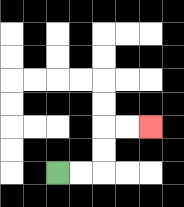{'start': '[2, 7]', 'end': '[6, 5]', 'path_directions': 'R,R,U,U,R,R', 'path_coordinates': '[[2, 7], [3, 7], [4, 7], [4, 6], [4, 5], [5, 5], [6, 5]]'}